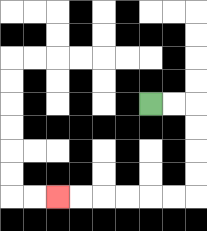{'start': '[6, 4]', 'end': '[2, 8]', 'path_directions': 'R,R,D,D,D,D,L,L,L,L,L,L', 'path_coordinates': '[[6, 4], [7, 4], [8, 4], [8, 5], [8, 6], [8, 7], [8, 8], [7, 8], [6, 8], [5, 8], [4, 8], [3, 8], [2, 8]]'}